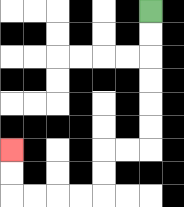{'start': '[6, 0]', 'end': '[0, 6]', 'path_directions': 'D,D,D,D,D,D,L,L,D,D,L,L,L,L,U,U', 'path_coordinates': '[[6, 0], [6, 1], [6, 2], [6, 3], [6, 4], [6, 5], [6, 6], [5, 6], [4, 6], [4, 7], [4, 8], [3, 8], [2, 8], [1, 8], [0, 8], [0, 7], [0, 6]]'}